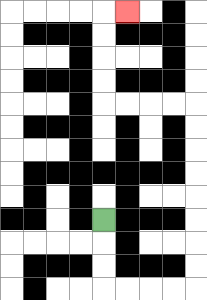{'start': '[4, 9]', 'end': '[5, 0]', 'path_directions': 'D,D,D,R,R,R,R,U,U,U,U,U,U,U,U,L,L,L,L,U,U,U,U,R', 'path_coordinates': '[[4, 9], [4, 10], [4, 11], [4, 12], [5, 12], [6, 12], [7, 12], [8, 12], [8, 11], [8, 10], [8, 9], [8, 8], [8, 7], [8, 6], [8, 5], [8, 4], [7, 4], [6, 4], [5, 4], [4, 4], [4, 3], [4, 2], [4, 1], [4, 0], [5, 0]]'}